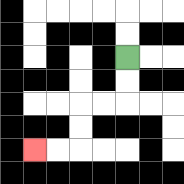{'start': '[5, 2]', 'end': '[1, 6]', 'path_directions': 'D,D,L,L,D,D,L,L', 'path_coordinates': '[[5, 2], [5, 3], [5, 4], [4, 4], [3, 4], [3, 5], [3, 6], [2, 6], [1, 6]]'}